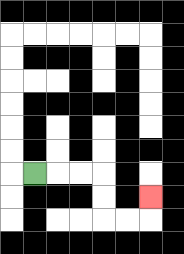{'start': '[1, 7]', 'end': '[6, 8]', 'path_directions': 'R,R,R,D,D,R,R,U', 'path_coordinates': '[[1, 7], [2, 7], [3, 7], [4, 7], [4, 8], [4, 9], [5, 9], [6, 9], [6, 8]]'}